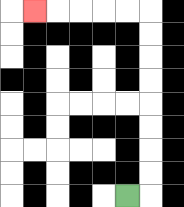{'start': '[5, 8]', 'end': '[1, 0]', 'path_directions': 'R,U,U,U,U,U,U,U,U,L,L,L,L,L', 'path_coordinates': '[[5, 8], [6, 8], [6, 7], [6, 6], [6, 5], [6, 4], [6, 3], [6, 2], [6, 1], [6, 0], [5, 0], [4, 0], [3, 0], [2, 0], [1, 0]]'}